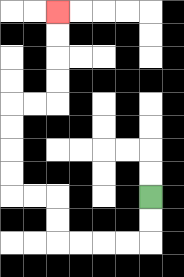{'start': '[6, 8]', 'end': '[2, 0]', 'path_directions': 'D,D,L,L,L,L,U,U,L,L,U,U,U,U,R,R,U,U,U,U', 'path_coordinates': '[[6, 8], [6, 9], [6, 10], [5, 10], [4, 10], [3, 10], [2, 10], [2, 9], [2, 8], [1, 8], [0, 8], [0, 7], [0, 6], [0, 5], [0, 4], [1, 4], [2, 4], [2, 3], [2, 2], [2, 1], [2, 0]]'}